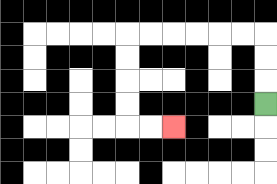{'start': '[11, 4]', 'end': '[7, 5]', 'path_directions': 'U,U,U,L,L,L,L,L,L,D,D,D,D,R,R', 'path_coordinates': '[[11, 4], [11, 3], [11, 2], [11, 1], [10, 1], [9, 1], [8, 1], [7, 1], [6, 1], [5, 1], [5, 2], [5, 3], [5, 4], [5, 5], [6, 5], [7, 5]]'}